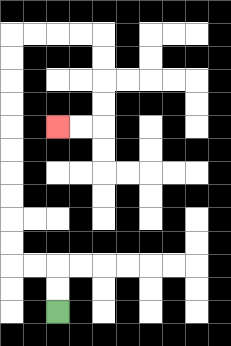{'start': '[2, 13]', 'end': '[2, 5]', 'path_directions': 'U,U,L,L,U,U,U,U,U,U,U,U,U,U,R,R,R,R,D,D,D,D,L,L', 'path_coordinates': '[[2, 13], [2, 12], [2, 11], [1, 11], [0, 11], [0, 10], [0, 9], [0, 8], [0, 7], [0, 6], [0, 5], [0, 4], [0, 3], [0, 2], [0, 1], [1, 1], [2, 1], [3, 1], [4, 1], [4, 2], [4, 3], [4, 4], [4, 5], [3, 5], [2, 5]]'}